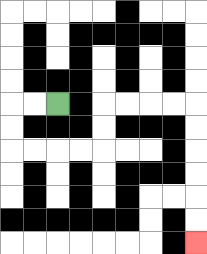{'start': '[2, 4]', 'end': '[8, 10]', 'path_directions': 'L,L,D,D,R,R,R,R,U,U,R,R,R,R,D,D,D,D,D,D', 'path_coordinates': '[[2, 4], [1, 4], [0, 4], [0, 5], [0, 6], [1, 6], [2, 6], [3, 6], [4, 6], [4, 5], [4, 4], [5, 4], [6, 4], [7, 4], [8, 4], [8, 5], [8, 6], [8, 7], [8, 8], [8, 9], [8, 10]]'}